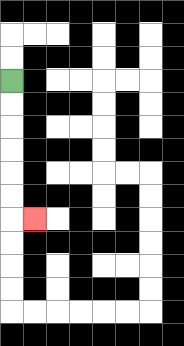{'start': '[0, 3]', 'end': '[1, 9]', 'path_directions': 'D,D,D,D,D,D,R', 'path_coordinates': '[[0, 3], [0, 4], [0, 5], [0, 6], [0, 7], [0, 8], [0, 9], [1, 9]]'}